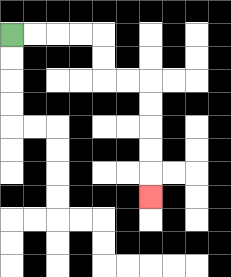{'start': '[0, 1]', 'end': '[6, 8]', 'path_directions': 'R,R,R,R,D,D,R,R,D,D,D,D,D', 'path_coordinates': '[[0, 1], [1, 1], [2, 1], [3, 1], [4, 1], [4, 2], [4, 3], [5, 3], [6, 3], [6, 4], [6, 5], [6, 6], [6, 7], [6, 8]]'}